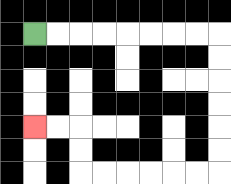{'start': '[1, 1]', 'end': '[1, 5]', 'path_directions': 'R,R,R,R,R,R,R,R,D,D,D,D,D,D,L,L,L,L,L,L,U,U,L,L', 'path_coordinates': '[[1, 1], [2, 1], [3, 1], [4, 1], [5, 1], [6, 1], [7, 1], [8, 1], [9, 1], [9, 2], [9, 3], [9, 4], [9, 5], [9, 6], [9, 7], [8, 7], [7, 7], [6, 7], [5, 7], [4, 7], [3, 7], [3, 6], [3, 5], [2, 5], [1, 5]]'}